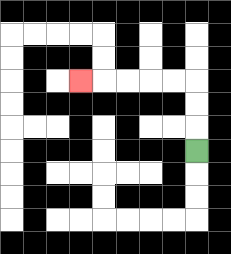{'start': '[8, 6]', 'end': '[3, 3]', 'path_directions': 'U,U,U,L,L,L,L,L', 'path_coordinates': '[[8, 6], [8, 5], [8, 4], [8, 3], [7, 3], [6, 3], [5, 3], [4, 3], [3, 3]]'}